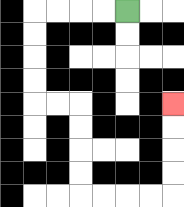{'start': '[5, 0]', 'end': '[7, 4]', 'path_directions': 'L,L,L,L,D,D,D,D,R,R,D,D,D,D,R,R,R,R,U,U,U,U', 'path_coordinates': '[[5, 0], [4, 0], [3, 0], [2, 0], [1, 0], [1, 1], [1, 2], [1, 3], [1, 4], [2, 4], [3, 4], [3, 5], [3, 6], [3, 7], [3, 8], [4, 8], [5, 8], [6, 8], [7, 8], [7, 7], [7, 6], [7, 5], [7, 4]]'}